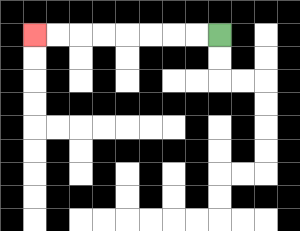{'start': '[9, 1]', 'end': '[1, 1]', 'path_directions': 'L,L,L,L,L,L,L,L', 'path_coordinates': '[[9, 1], [8, 1], [7, 1], [6, 1], [5, 1], [4, 1], [3, 1], [2, 1], [1, 1]]'}